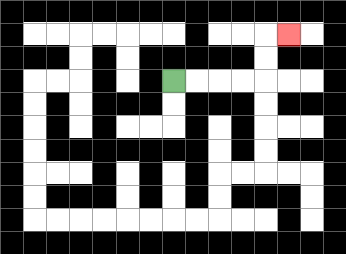{'start': '[7, 3]', 'end': '[12, 1]', 'path_directions': 'R,R,R,R,U,U,R', 'path_coordinates': '[[7, 3], [8, 3], [9, 3], [10, 3], [11, 3], [11, 2], [11, 1], [12, 1]]'}